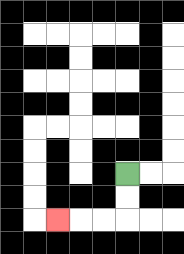{'start': '[5, 7]', 'end': '[2, 9]', 'path_directions': 'D,D,L,L,L', 'path_coordinates': '[[5, 7], [5, 8], [5, 9], [4, 9], [3, 9], [2, 9]]'}